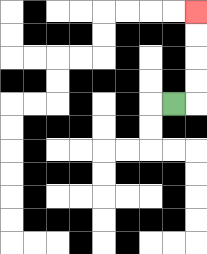{'start': '[7, 4]', 'end': '[8, 0]', 'path_directions': 'R,U,U,U,U', 'path_coordinates': '[[7, 4], [8, 4], [8, 3], [8, 2], [8, 1], [8, 0]]'}